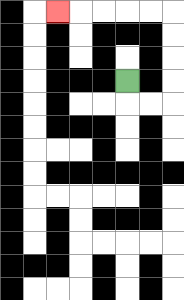{'start': '[5, 3]', 'end': '[2, 0]', 'path_directions': 'D,R,R,U,U,U,U,L,L,L,L,L', 'path_coordinates': '[[5, 3], [5, 4], [6, 4], [7, 4], [7, 3], [7, 2], [7, 1], [7, 0], [6, 0], [5, 0], [4, 0], [3, 0], [2, 0]]'}